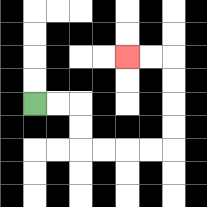{'start': '[1, 4]', 'end': '[5, 2]', 'path_directions': 'R,R,D,D,R,R,R,R,U,U,U,U,L,L', 'path_coordinates': '[[1, 4], [2, 4], [3, 4], [3, 5], [3, 6], [4, 6], [5, 6], [6, 6], [7, 6], [7, 5], [7, 4], [7, 3], [7, 2], [6, 2], [5, 2]]'}